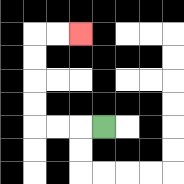{'start': '[4, 5]', 'end': '[3, 1]', 'path_directions': 'L,L,L,U,U,U,U,R,R', 'path_coordinates': '[[4, 5], [3, 5], [2, 5], [1, 5], [1, 4], [1, 3], [1, 2], [1, 1], [2, 1], [3, 1]]'}